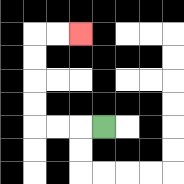{'start': '[4, 5]', 'end': '[3, 1]', 'path_directions': 'L,L,L,U,U,U,U,R,R', 'path_coordinates': '[[4, 5], [3, 5], [2, 5], [1, 5], [1, 4], [1, 3], [1, 2], [1, 1], [2, 1], [3, 1]]'}